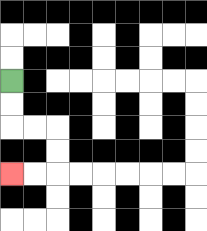{'start': '[0, 3]', 'end': '[0, 7]', 'path_directions': 'D,D,R,R,D,D,L,L', 'path_coordinates': '[[0, 3], [0, 4], [0, 5], [1, 5], [2, 5], [2, 6], [2, 7], [1, 7], [0, 7]]'}